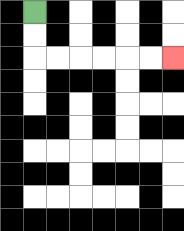{'start': '[1, 0]', 'end': '[7, 2]', 'path_directions': 'D,D,R,R,R,R,R,R', 'path_coordinates': '[[1, 0], [1, 1], [1, 2], [2, 2], [3, 2], [4, 2], [5, 2], [6, 2], [7, 2]]'}